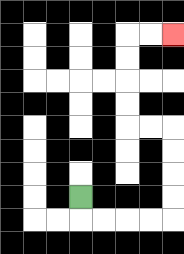{'start': '[3, 8]', 'end': '[7, 1]', 'path_directions': 'D,R,R,R,R,U,U,U,U,L,L,U,U,U,U,R,R', 'path_coordinates': '[[3, 8], [3, 9], [4, 9], [5, 9], [6, 9], [7, 9], [7, 8], [7, 7], [7, 6], [7, 5], [6, 5], [5, 5], [5, 4], [5, 3], [5, 2], [5, 1], [6, 1], [7, 1]]'}